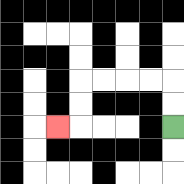{'start': '[7, 5]', 'end': '[2, 5]', 'path_directions': 'U,U,L,L,L,L,D,D,L', 'path_coordinates': '[[7, 5], [7, 4], [7, 3], [6, 3], [5, 3], [4, 3], [3, 3], [3, 4], [3, 5], [2, 5]]'}